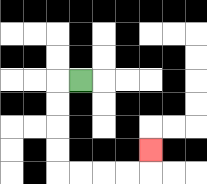{'start': '[3, 3]', 'end': '[6, 6]', 'path_directions': 'L,D,D,D,D,R,R,R,R,U', 'path_coordinates': '[[3, 3], [2, 3], [2, 4], [2, 5], [2, 6], [2, 7], [3, 7], [4, 7], [5, 7], [6, 7], [6, 6]]'}